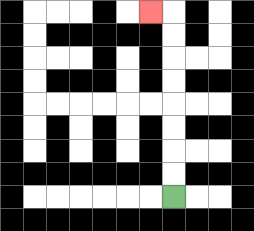{'start': '[7, 8]', 'end': '[6, 0]', 'path_directions': 'U,U,U,U,U,U,U,U,L', 'path_coordinates': '[[7, 8], [7, 7], [7, 6], [7, 5], [7, 4], [7, 3], [7, 2], [7, 1], [7, 0], [6, 0]]'}